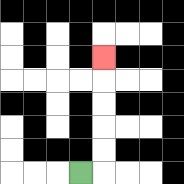{'start': '[3, 7]', 'end': '[4, 2]', 'path_directions': 'R,U,U,U,U,U', 'path_coordinates': '[[3, 7], [4, 7], [4, 6], [4, 5], [4, 4], [4, 3], [4, 2]]'}